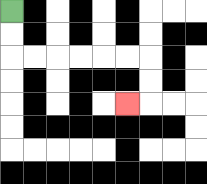{'start': '[0, 0]', 'end': '[5, 4]', 'path_directions': 'D,D,R,R,R,R,R,R,D,D,L', 'path_coordinates': '[[0, 0], [0, 1], [0, 2], [1, 2], [2, 2], [3, 2], [4, 2], [5, 2], [6, 2], [6, 3], [6, 4], [5, 4]]'}